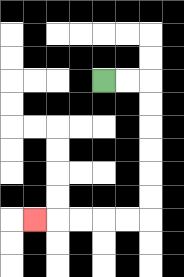{'start': '[4, 3]', 'end': '[1, 9]', 'path_directions': 'R,R,D,D,D,D,D,D,L,L,L,L,L', 'path_coordinates': '[[4, 3], [5, 3], [6, 3], [6, 4], [6, 5], [6, 6], [6, 7], [6, 8], [6, 9], [5, 9], [4, 9], [3, 9], [2, 9], [1, 9]]'}